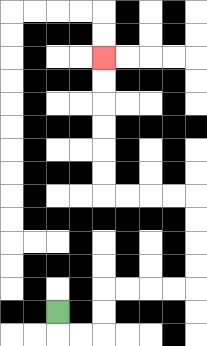{'start': '[2, 13]', 'end': '[4, 2]', 'path_directions': 'D,R,R,U,U,R,R,R,R,U,U,U,U,L,L,L,L,U,U,U,U,U,U', 'path_coordinates': '[[2, 13], [2, 14], [3, 14], [4, 14], [4, 13], [4, 12], [5, 12], [6, 12], [7, 12], [8, 12], [8, 11], [8, 10], [8, 9], [8, 8], [7, 8], [6, 8], [5, 8], [4, 8], [4, 7], [4, 6], [4, 5], [4, 4], [4, 3], [4, 2]]'}